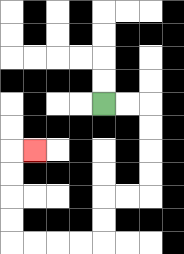{'start': '[4, 4]', 'end': '[1, 6]', 'path_directions': 'R,R,D,D,D,D,L,L,D,D,L,L,L,L,U,U,U,U,R', 'path_coordinates': '[[4, 4], [5, 4], [6, 4], [6, 5], [6, 6], [6, 7], [6, 8], [5, 8], [4, 8], [4, 9], [4, 10], [3, 10], [2, 10], [1, 10], [0, 10], [0, 9], [0, 8], [0, 7], [0, 6], [1, 6]]'}